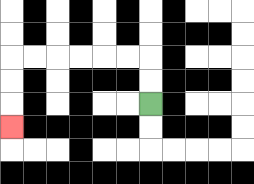{'start': '[6, 4]', 'end': '[0, 5]', 'path_directions': 'U,U,L,L,L,L,L,L,D,D,D', 'path_coordinates': '[[6, 4], [6, 3], [6, 2], [5, 2], [4, 2], [3, 2], [2, 2], [1, 2], [0, 2], [0, 3], [0, 4], [0, 5]]'}